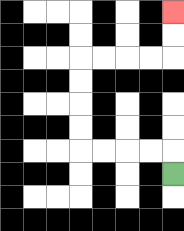{'start': '[7, 7]', 'end': '[7, 0]', 'path_directions': 'U,L,L,L,L,U,U,U,U,R,R,R,R,U,U', 'path_coordinates': '[[7, 7], [7, 6], [6, 6], [5, 6], [4, 6], [3, 6], [3, 5], [3, 4], [3, 3], [3, 2], [4, 2], [5, 2], [6, 2], [7, 2], [7, 1], [7, 0]]'}